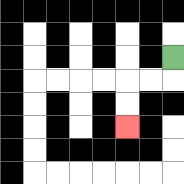{'start': '[7, 2]', 'end': '[5, 5]', 'path_directions': 'D,L,L,D,D', 'path_coordinates': '[[7, 2], [7, 3], [6, 3], [5, 3], [5, 4], [5, 5]]'}